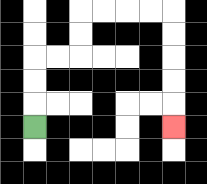{'start': '[1, 5]', 'end': '[7, 5]', 'path_directions': 'U,U,U,R,R,U,U,R,R,R,R,D,D,D,D,D', 'path_coordinates': '[[1, 5], [1, 4], [1, 3], [1, 2], [2, 2], [3, 2], [3, 1], [3, 0], [4, 0], [5, 0], [6, 0], [7, 0], [7, 1], [7, 2], [7, 3], [7, 4], [7, 5]]'}